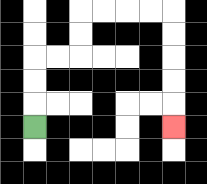{'start': '[1, 5]', 'end': '[7, 5]', 'path_directions': 'U,U,U,R,R,U,U,R,R,R,R,D,D,D,D,D', 'path_coordinates': '[[1, 5], [1, 4], [1, 3], [1, 2], [2, 2], [3, 2], [3, 1], [3, 0], [4, 0], [5, 0], [6, 0], [7, 0], [7, 1], [7, 2], [7, 3], [7, 4], [7, 5]]'}